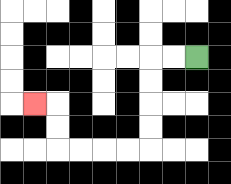{'start': '[8, 2]', 'end': '[1, 4]', 'path_directions': 'L,L,D,D,D,D,L,L,L,L,U,U,L', 'path_coordinates': '[[8, 2], [7, 2], [6, 2], [6, 3], [6, 4], [6, 5], [6, 6], [5, 6], [4, 6], [3, 6], [2, 6], [2, 5], [2, 4], [1, 4]]'}